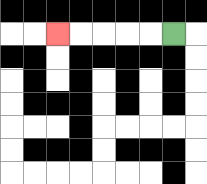{'start': '[7, 1]', 'end': '[2, 1]', 'path_directions': 'L,L,L,L,L', 'path_coordinates': '[[7, 1], [6, 1], [5, 1], [4, 1], [3, 1], [2, 1]]'}